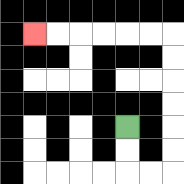{'start': '[5, 5]', 'end': '[1, 1]', 'path_directions': 'D,D,R,R,U,U,U,U,U,U,L,L,L,L,L,L', 'path_coordinates': '[[5, 5], [5, 6], [5, 7], [6, 7], [7, 7], [7, 6], [7, 5], [7, 4], [7, 3], [7, 2], [7, 1], [6, 1], [5, 1], [4, 1], [3, 1], [2, 1], [1, 1]]'}